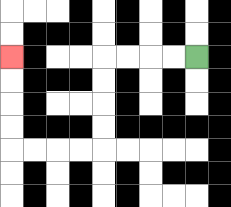{'start': '[8, 2]', 'end': '[0, 2]', 'path_directions': 'L,L,L,L,D,D,D,D,L,L,L,L,U,U,U,U', 'path_coordinates': '[[8, 2], [7, 2], [6, 2], [5, 2], [4, 2], [4, 3], [4, 4], [4, 5], [4, 6], [3, 6], [2, 6], [1, 6], [0, 6], [0, 5], [0, 4], [0, 3], [0, 2]]'}